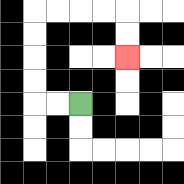{'start': '[3, 4]', 'end': '[5, 2]', 'path_directions': 'L,L,U,U,U,U,R,R,R,R,D,D', 'path_coordinates': '[[3, 4], [2, 4], [1, 4], [1, 3], [1, 2], [1, 1], [1, 0], [2, 0], [3, 0], [4, 0], [5, 0], [5, 1], [5, 2]]'}